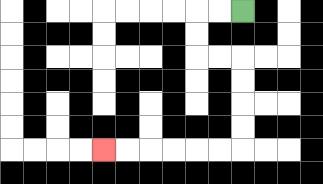{'start': '[10, 0]', 'end': '[4, 6]', 'path_directions': 'L,L,D,D,R,R,D,D,D,D,L,L,L,L,L,L', 'path_coordinates': '[[10, 0], [9, 0], [8, 0], [8, 1], [8, 2], [9, 2], [10, 2], [10, 3], [10, 4], [10, 5], [10, 6], [9, 6], [8, 6], [7, 6], [6, 6], [5, 6], [4, 6]]'}